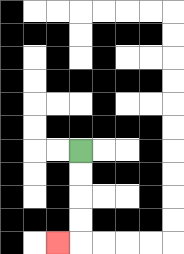{'start': '[3, 6]', 'end': '[2, 10]', 'path_directions': 'D,D,D,D,L', 'path_coordinates': '[[3, 6], [3, 7], [3, 8], [3, 9], [3, 10], [2, 10]]'}